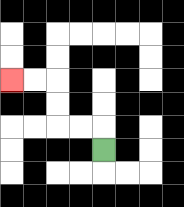{'start': '[4, 6]', 'end': '[0, 3]', 'path_directions': 'U,L,L,U,U,L,L', 'path_coordinates': '[[4, 6], [4, 5], [3, 5], [2, 5], [2, 4], [2, 3], [1, 3], [0, 3]]'}